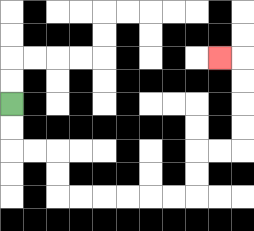{'start': '[0, 4]', 'end': '[9, 2]', 'path_directions': 'D,D,R,R,D,D,R,R,R,R,R,R,U,U,R,R,U,U,U,U,L', 'path_coordinates': '[[0, 4], [0, 5], [0, 6], [1, 6], [2, 6], [2, 7], [2, 8], [3, 8], [4, 8], [5, 8], [6, 8], [7, 8], [8, 8], [8, 7], [8, 6], [9, 6], [10, 6], [10, 5], [10, 4], [10, 3], [10, 2], [9, 2]]'}